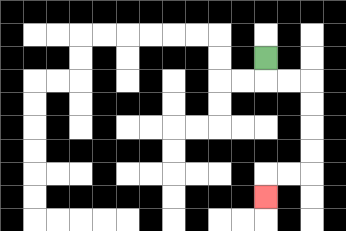{'start': '[11, 2]', 'end': '[11, 8]', 'path_directions': 'D,R,R,D,D,D,D,L,L,D', 'path_coordinates': '[[11, 2], [11, 3], [12, 3], [13, 3], [13, 4], [13, 5], [13, 6], [13, 7], [12, 7], [11, 7], [11, 8]]'}